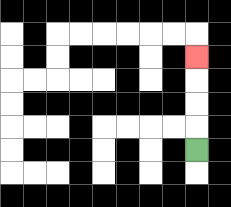{'start': '[8, 6]', 'end': '[8, 2]', 'path_directions': 'U,U,U,U', 'path_coordinates': '[[8, 6], [8, 5], [8, 4], [8, 3], [8, 2]]'}